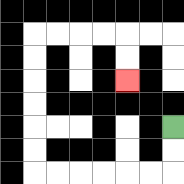{'start': '[7, 5]', 'end': '[5, 3]', 'path_directions': 'D,D,L,L,L,L,L,L,U,U,U,U,U,U,R,R,R,R,D,D', 'path_coordinates': '[[7, 5], [7, 6], [7, 7], [6, 7], [5, 7], [4, 7], [3, 7], [2, 7], [1, 7], [1, 6], [1, 5], [1, 4], [1, 3], [1, 2], [1, 1], [2, 1], [3, 1], [4, 1], [5, 1], [5, 2], [5, 3]]'}